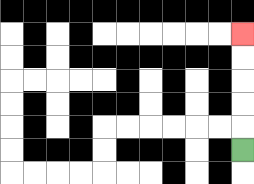{'start': '[10, 6]', 'end': '[10, 1]', 'path_directions': 'U,U,U,U,U', 'path_coordinates': '[[10, 6], [10, 5], [10, 4], [10, 3], [10, 2], [10, 1]]'}